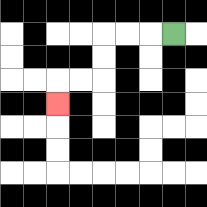{'start': '[7, 1]', 'end': '[2, 4]', 'path_directions': 'L,L,L,D,D,L,L,D', 'path_coordinates': '[[7, 1], [6, 1], [5, 1], [4, 1], [4, 2], [4, 3], [3, 3], [2, 3], [2, 4]]'}